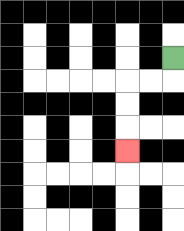{'start': '[7, 2]', 'end': '[5, 6]', 'path_directions': 'D,L,L,D,D,D', 'path_coordinates': '[[7, 2], [7, 3], [6, 3], [5, 3], [5, 4], [5, 5], [5, 6]]'}